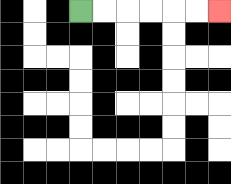{'start': '[3, 0]', 'end': '[9, 0]', 'path_directions': 'R,R,R,R,R,R', 'path_coordinates': '[[3, 0], [4, 0], [5, 0], [6, 0], [7, 0], [8, 0], [9, 0]]'}